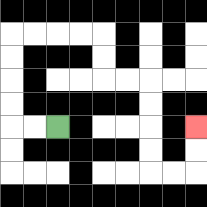{'start': '[2, 5]', 'end': '[8, 5]', 'path_directions': 'L,L,U,U,U,U,R,R,R,R,D,D,R,R,D,D,D,D,R,R,U,U', 'path_coordinates': '[[2, 5], [1, 5], [0, 5], [0, 4], [0, 3], [0, 2], [0, 1], [1, 1], [2, 1], [3, 1], [4, 1], [4, 2], [4, 3], [5, 3], [6, 3], [6, 4], [6, 5], [6, 6], [6, 7], [7, 7], [8, 7], [8, 6], [8, 5]]'}